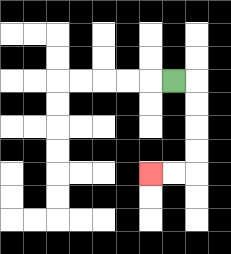{'start': '[7, 3]', 'end': '[6, 7]', 'path_directions': 'R,D,D,D,D,L,L', 'path_coordinates': '[[7, 3], [8, 3], [8, 4], [8, 5], [8, 6], [8, 7], [7, 7], [6, 7]]'}